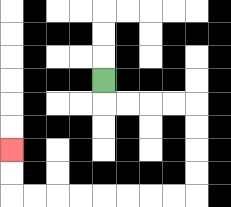{'start': '[4, 3]', 'end': '[0, 6]', 'path_directions': 'D,R,R,R,R,D,D,D,D,L,L,L,L,L,L,L,L,U,U', 'path_coordinates': '[[4, 3], [4, 4], [5, 4], [6, 4], [7, 4], [8, 4], [8, 5], [8, 6], [8, 7], [8, 8], [7, 8], [6, 8], [5, 8], [4, 8], [3, 8], [2, 8], [1, 8], [0, 8], [0, 7], [0, 6]]'}